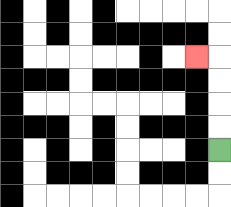{'start': '[9, 6]', 'end': '[8, 2]', 'path_directions': 'U,U,U,U,L', 'path_coordinates': '[[9, 6], [9, 5], [9, 4], [9, 3], [9, 2], [8, 2]]'}